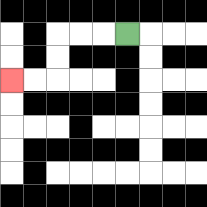{'start': '[5, 1]', 'end': '[0, 3]', 'path_directions': 'L,L,L,D,D,L,L', 'path_coordinates': '[[5, 1], [4, 1], [3, 1], [2, 1], [2, 2], [2, 3], [1, 3], [0, 3]]'}